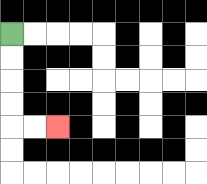{'start': '[0, 1]', 'end': '[2, 5]', 'path_directions': 'D,D,D,D,R,R', 'path_coordinates': '[[0, 1], [0, 2], [0, 3], [0, 4], [0, 5], [1, 5], [2, 5]]'}